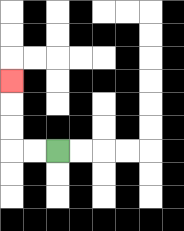{'start': '[2, 6]', 'end': '[0, 3]', 'path_directions': 'L,L,U,U,U', 'path_coordinates': '[[2, 6], [1, 6], [0, 6], [0, 5], [0, 4], [0, 3]]'}